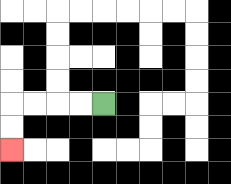{'start': '[4, 4]', 'end': '[0, 6]', 'path_directions': 'L,L,L,L,D,D', 'path_coordinates': '[[4, 4], [3, 4], [2, 4], [1, 4], [0, 4], [0, 5], [0, 6]]'}